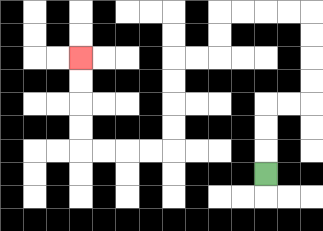{'start': '[11, 7]', 'end': '[3, 2]', 'path_directions': 'U,U,U,R,R,U,U,U,U,L,L,L,L,D,D,L,L,D,D,D,D,L,L,L,L,U,U,U,U', 'path_coordinates': '[[11, 7], [11, 6], [11, 5], [11, 4], [12, 4], [13, 4], [13, 3], [13, 2], [13, 1], [13, 0], [12, 0], [11, 0], [10, 0], [9, 0], [9, 1], [9, 2], [8, 2], [7, 2], [7, 3], [7, 4], [7, 5], [7, 6], [6, 6], [5, 6], [4, 6], [3, 6], [3, 5], [3, 4], [3, 3], [3, 2]]'}